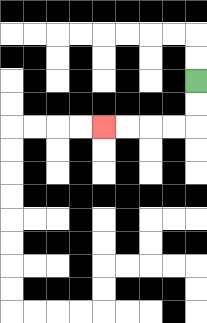{'start': '[8, 3]', 'end': '[4, 5]', 'path_directions': 'D,D,L,L,L,L', 'path_coordinates': '[[8, 3], [8, 4], [8, 5], [7, 5], [6, 5], [5, 5], [4, 5]]'}